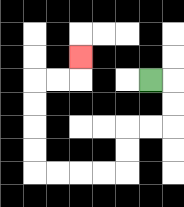{'start': '[6, 3]', 'end': '[3, 2]', 'path_directions': 'R,D,D,L,L,D,D,L,L,L,L,U,U,U,U,R,R,U', 'path_coordinates': '[[6, 3], [7, 3], [7, 4], [7, 5], [6, 5], [5, 5], [5, 6], [5, 7], [4, 7], [3, 7], [2, 7], [1, 7], [1, 6], [1, 5], [1, 4], [1, 3], [2, 3], [3, 3], [3, 2]]'}